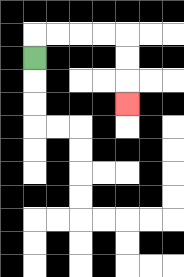{'start': '[1, 2]', 'end': '[5, 4]', 'path_directions': 'U,R,R,R,R,D,D,D', 'path_coordinates': '[[1, 2], [1, 1], [2, 1], [3, 1], [4, 1], [5, 1], [5, 2], [5, 3], [5, 4]]'}